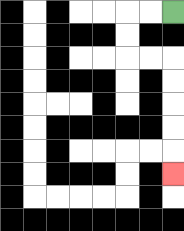{'start': '[7, 0]', 'end': '[7, 7]', 'path_directions': 'L,L,D,D,R,R,D,D,D,D,D', 'path_coordinates': '[[7, 0], [6, 0], [5, 0], [5, 1], [5, 2], [6, 2], [7, 2], [7, 3], [7, 4], [7, 5], [7, 6], [7, 7]]'}